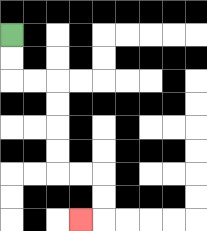{'start': '[0, 1]', 'end': '[3, 9]', 'path_directions': 'D,D,R,R,D,D,D,D,R,R,D,D,L', 'path_coordinates': '[[0, 1], [0, 2], [0, 3], [1, 3], [2, 3], [2, 4], [2, 5], [2, 6], [2, 7], [3, 7], [4, 7], [4, 8], [4, 9], [3, 9]]'}